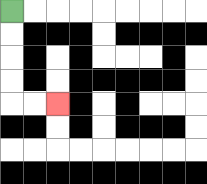{'start': '[0, 0]', 'end': '[2, 4]', 'path_directions': 'D,D,D,D,R,R', 'path_coordinates': '[[0, 0], [0, 1], [0, 2], [0, 3], [0, 4], [1, 4], [2, 4]]'}